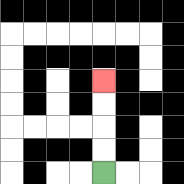{'start': '[4, 7]', 'end': '[4, 3]', 'path_directions': 'U,U,U,U', 'path_coordinates': '[[4, 7], [4, 6], [4, 5], [4, 4], [4, 3]]'}